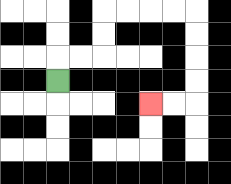{'start': '[2, 3]', 'end': '[6, 4]', 'path_directions': 'U,R,R,U,U,R,R,R,R,D,D,D,D,L,L', 'path_coordinates': '[[2, 3], [2, 2], [3, 2], [4, 2], [4, 1], [4, 0], [5, 0], [6, 0], [7, 0], [8, 0], [8, 1], [8, 2], [8, 3], [8, 4], [7, 4], [6, 4]]'}